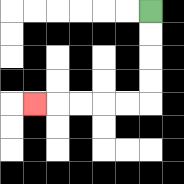{'start': '[6, 0]', 'end': '[1, 4]', 'path_directions': 'D,D,D,D,L,L,L,L,L', 'path_coordinates': '[[6, 0], [6, 1], [6, 2], [6, 3], [6, 4], [5, 4], [4, 4], [3, 4], [2, 4], [1, 4]]'}